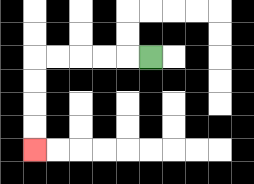{'start': '[6, 2]', 'end': '[1, 6]', 'path_directions': 'L,L,L,L,L,D,D,D,D', 'path_coordinates': '[[6, 2], [5, 2], [4, 2], [3, 2], [2, 2], [1, 2], [1, 3], [1, 4], [1, 5], [1, 6]]'}